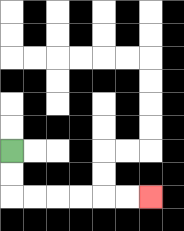{'start': '[0, 6]', 'end': '[6, 8]', 'path_directions': 'D,D,R,R,R,R,R,R', 'path_coordinates': '[[0, 6], [0, 7], [0, 8], [1, 8], [2, 8], [3, 8], [4, 8], [5, 8], [6, 8]]'}